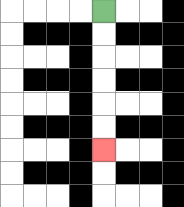{'start': '[4, 0]', 'end': '[4, 6]', 'path_directions': 'D,D,D,D,D,D', 'path_coordinates': '[[4, 0], [4, 1], [4, 2], [4, 3], [4, 4], [4, 5], [4, 6]]'}